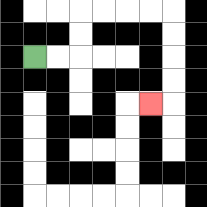{'start': '[1, 2]', 'end': '[6, 4]', 'path_directions': 'R,R,U,U,R,R,R,R,D,D,D,D,L', 'path_coordinates': '[[1, 2], [2, 2], [3, 2], [3, 1], [3, 0], [4, 0], [5, 0], [6, 0], [7, 0], [7, 1], [7, 2], [7, 3], [7, 4], [6, 4]]'}